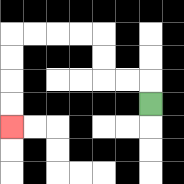{'start': '[6, 4]', 'end': '[0, 5]', 'path_directions': 'U,L,L,U,U,L,L,L,L,D,D,D,D', 'path_coordinates': '[[6, 4], [6, 3], [5, 3], [4, 3], [4, 2], [4, 1], [3, 1], [2, 1], [1, 1], [0, 1], [0, 2], [0, 3], [0, 4], [0, 5]]'}